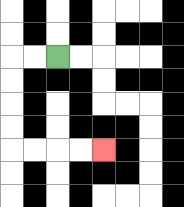{'start': '[2, 2]', 'end': '[4, 6]', 'path_directions': 'L,L,D,D,D,D,R,R,R,R', 'path_coordinates': '[[2, 2], [1, 2], [0, 2], [0, 3], [0, 4], [0, 5], [0, 6], [1, 6], [2, 6], [3, 6], [4, 6]]'}